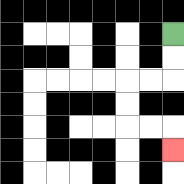{'start': '[7, 1]', 'end': '[7, 6]', 'path_directions': 'D,D,L,L,D,D,R,R,D', 'path_coordinates': '[[7, 1], [7, 2], [7, 3], [6, 3], [5, 3], [5, 4], [5, 5], [6, 5], [7, 5], [7, 6]]'}